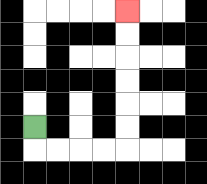{'start': '[1, 5]', 'end': '[5, 0]', 'path_directions': 'D,R,R,R,R,U,U,U,U,U,U', 'path_coordinates': '[[1, 5], [1, 6], [2, 6], [3, 6], [4, 6], [5, 6], [5, 5], [5, 4], [5, 3], [5, 2], [5, 1], [5, 0]]'}